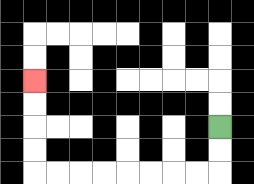{'start': '[9, 5]', 'end': '[1, 3]', 'path_directions': 'D,D,L,L,L,L,L,L,L,L,U,U,U,U', 'path_coordinates': '[[9, 5], [9, 6], [9, 7], [8, 7], [7, 7], [6, 7], [5, 7], [4, 7], [3, 7], [2, 7], [1, 7], [1, 6], [1, 5], [1, 4], [1, 3]]'}